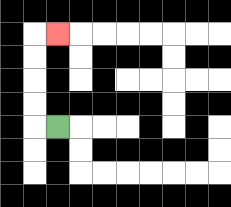{'start': '[2, 5]', 'end': '[2, 1]', 'path_directions': 'L,U,U,U,U,R', 'path_coordinates': '[[2, 5], [1, 5], [1, 4], [1, 3], [1, 2], [1, 1], [2, 1]]'}